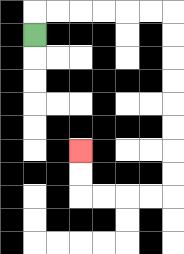{'start': '[1, 1]', 'end': '[3, 6]', 'path_directions': 'U,R,R,R,R,R,R,D,D,D,D,D,D,D,D,L,L,L,L,U,U', 'path_coordinates': '[[1, 1], [1, 0], [2, 0], [3, 0], [4, 0], [5, 0], [6, 0], [7, 0], [7, 1], [7, 2], [7, 3], [7, 4], [7, 5], [7, 6], [7, 7], [7, 8], [6, 8], [5, 8], [4, 8], [3, 8], [3, 7], [3, 6]]'}